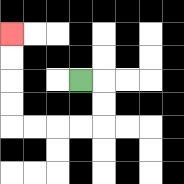{'start': '[3, 3]', 'end': '[0, 1]', 'path_directions': 'R,D,D,L,L,L,L,U,U,U,U', 'path_coordinates': '[[3, 3], [4, 3], [4, 4], [4, 5], [3, 5], [2, 5], [1, 5], [0, 5], [0, 4], [0, 3], [0, 2], [0, 1]]'}